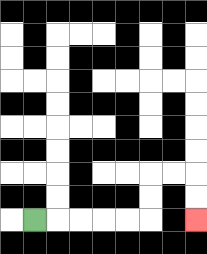{'start': '[1, 9]', 'end': '[8, 9]', 'path_directions': 'R,R,R,R,R,U,U,R,R,D,D', 'path_coordinates': '[[1, 9], [2, 9], [3, 9], [4, 9], [5, 9], [6, 9], [6, 8], [6, 7], [7, 7], [8, 7], [8, 8], [8, 9]]'}